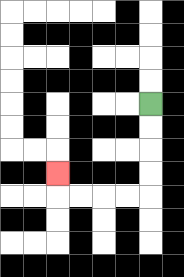{'start': '[6, 4]', 'end': '[2, 7]', 'path_directions': 'D,D,D,D,L,L,L,L,U', 'path_coordinates': '[[6, 4], [6, 5], [6, 6], [6, 7], [6, 8], [5, 8], [4, 8], [3, 8], [2, 8], [2, 7]]'}